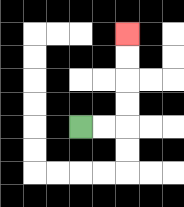{'start': '[3, 5]', 'end': '[5, 1]', 'path_directions': 'R,R,U,U,U,U', 'path_coordinates': '[[3, 5], [4, 5], [5, 5], [5, 4], [5, 3], [5, 2], [5, 1]]'}